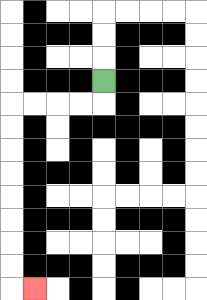{'start': '[4, 3]', 'end': '[1, 12]', 'path_directions': 'D,L,L,L,L,D,D,D,D,D,D,D,D,R', 'path_coordinates': '[[4, 3], [4, 4], [3, 4], [2, 4], [1, 4], [0, 4], [0, 5], [0, 6], [0, 7], [0, 8], [0, 9], [0, 10], [0, 11], [0, 12], [1, 12]]'}